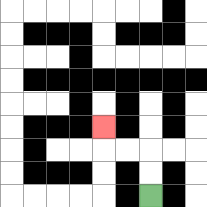{'start': '[6, 8]', 'end': '[4, 5]', 'path_directions': 'U,U,L,L,U', 'path_coordinates': '[[6, 8], [6, 7], [6, 6], [5, 6], [4, 6], [4, 5]]'}